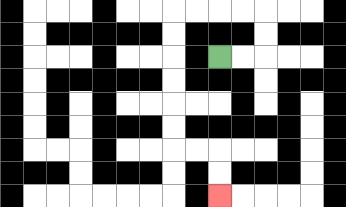{'start': '[9, 2]', 'end': '[9, 8]', 'path_directions': 'R,R,U,U,L,L,L,L,D,D,D,D,D,D,R,R,D,D', 'path_coordinates': '[[9, 2], [10, 2], [11, 2], [11, 1], [11, 0], [10, 0], [9, 0], [8, 0], [7, 0], [7, 1], [7, 2], [7, 3], [7, 4], [7, 5], [7, 6], [8, 6], [9, 6], [9, 7], [9, 8]]'}